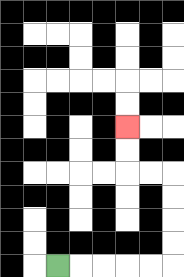{'start': '[2, 11]', 'end': '[5, 5]', 'path_directions': 'R,R,R,R,R,U,U,U,U,L,L,U,U', 'path_coordinates': '[[2, 11], [3, 11], [4, 11], [5, 11], [6, 11], [7, 11], [7, 10], [7, 9], [7, 8], [7, 7], [6, 7], [5, 7], [5, 6], [5, 5]]'}